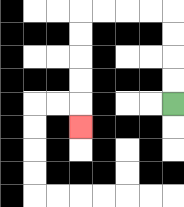{'start': '[7, 4]', 'end': '[3, 5]', 'path_directions': 'U,U,U,U,L,L,L,L,D,D,D,D,D', 'path_coordinates': '[[7, 4], [7, 3], [7, 2], [7, 1], [7, 0], [6, 0], [5, 0], [4, 0], [3, 0], [3, 1], [3, 2], [3, 3], [3, 4], [3, 5]]'}